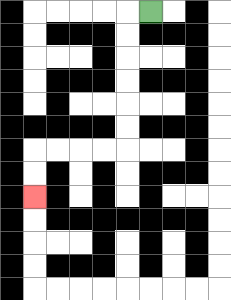{'start': '[6, 0]', 'end': '[1, 8]', 'path_directions': 'L,D,D,D,D,D,D,L,L,L,L,D,D', 'path_coordinates': '[[6, 0], [5, 0], [5, 1], [5, 2], [5, 3], [5, 4], [5, 5], [5, 6], [4, 6], [3, 6], [2, 6], [1, 6], [1, 7], [1, 8]]'}